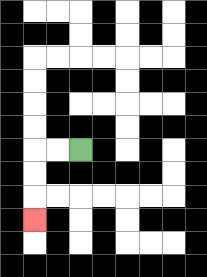{'start': '[3, 6]', 'end': '[1, 9]', 'path_directions': 'L,L,D,D,D', 'path_coordinates': '[[3, 6], [2, 6], [1, 6], [1, 7], [1, 8], [1, 9]]'}